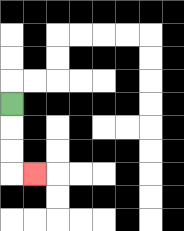{'start': '[0, 4]', 'end': '[1, 7]', 'path_directions': 'D,D,D,R', 'path_coordinates': '[[0, 4], [0, 5], [0, 6], [0, 7], [1, 7]]'}